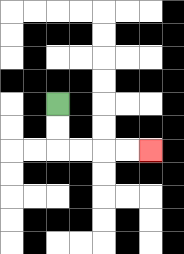{'start': '[2, 4]', 'end': '[6, 6]', 'path_directions': 'D,D,R,R,R,R', 'path_coordinates': '[[2, 4], [2, 5], [2, 6], [3, 6], [4, 6], [5, 6], [6, 6]]'}